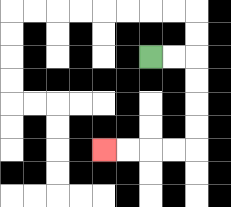{'start': '[6, 2]', 'end': '[4, 6]', 'path_directions': 'R,R,D,D,D,D,L,L,L,L', 'path_coordinates': '[[6, 2], [7, 2], [8, 2], [8, 3], [8, 4], [8, 5], [8, 6], [7, 6], [6, 6], [5, 6], [4, 6]]'}